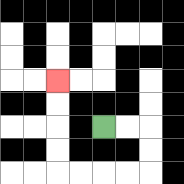{'start': '[4, 5]', 'end': '[2, 3]', 'path_directions': 'R,R,D,D,L,L,L,L,U,U,U,U', 'path_coordinates': '[[4, 5], [5, 5], [6, 5], [6, 6], [6, 7], [5, 7], [4, 7], [3, 7], [2, 7], [2, 6], [2, 5], [2, 4], [2, 3]]'}